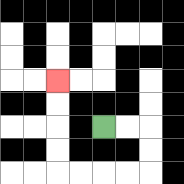{'start': '[4, 5]', 'end': '[2, 3]', 'path_directions': 'R,R,D,D,L,L,L,L,U,U,U,U', 'path_coordinates': '[[4, 5], [5, 5], [6, 5], [6, 6], [6, 7], [5, 7], [4, 7], [3, 7], [2, 7], [2, 6], [2, 5], [2, 4], [2, 3]]'}